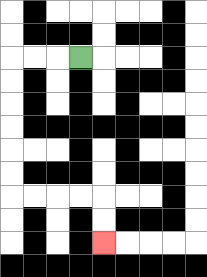{'start': '[3, 2]', 'end': '[4, 10]', 'path_directions': 'L,L,L,D,D,D,D,D,D,R,R,R,R,D,D', 'path_coordinates': '[[3, 2], [2, 2], [1, 2], [0, 2], [0, 3], [0, 4], [0, 5], [0, 6], [0, 7], [0, 8], [1, 8], [2, 8], [3, 8], [4, 8], [4, 9], [4, 10]]'}